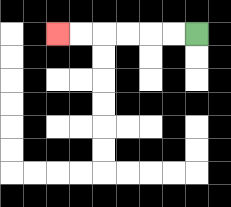{'start': '[8, 1]', 'end': '[2, 1]', 'path_directions': 'L,L,L,L,L,L', 'path_coordinates': '[[8, 1], [7, 1], [6, 1], [5, 1], [4, 1], [3, 1], [2, 1]]'}